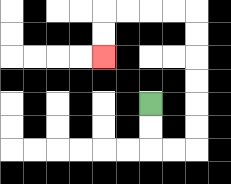{'start': '[6, 4]', 'end': '[4, 2]', 'path_directions': 'D,D,R,R,U,U,U,U,U,U,L,L,L,L,D,D', 'path_coordinates': '[[6, 4], [6, 5], [6, 6], [7, 6], [8, 6], [8, 5], [8, 4], [8, 3], [8, 2], [8, 1], [8, 0], [7, 0], [6, 0], [5, 0], [4, 0], [4, 1], [4, 2]]'}